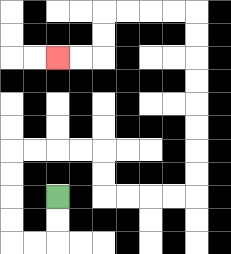{'start': '[2, 8]', 'end': '[2, 2]', 'path_directions': 'D,D,L,L,U,U,U,U,R,R,R,R,D,D,R,R,R,R,U,U,U,U,U,U,U,U,L,L,L,L,D,D,L,L', 'path_coordinates': '[[2, 8], [2, 9], [2, 10], [1, 10], [0, 10], [0, 9], [0, 8], [0, 7], [0, 6], [1, 6], [2, 6], [3, 6], [4, 6], [4, 7], [4, 8], [5, 8], [6, 8], [7, 8], [8, 8], [8, 7], [8, 6], [8, 5], [8, 4], [8, 3], [8, 2], [8, 1], [8, 0], [7, 0], [6, 0], [5, 0], [4, 0], [4, 1], [4, 2], [3, 2], [2, 2]]'}